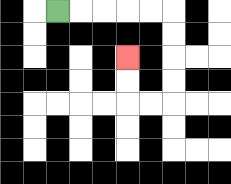{'start': '[2, 0]', 'end': '[5, 2]', 'path_directions': 'R,R,R,R,R,D,D,D,D,L,L,U,U', 'path_coordinates': '[[2, 0], [3, 0], [4, 0], [5, 0], [6, 0], [7, 0], [7, 1], [7, 2], [7, 3], [7, 4], [6, 4], [5, 4], [5, 3], [5, 2]]'}